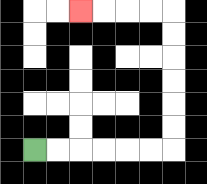{'start': '[1, 6]', 'end': '[3, 0]', 'path_directions': 'R,R,R,R,R,R,U,U,U,U,U,U,L,L,L,L', 'path_coordinates': '[[1, 6], [2, 6], [3, 6], [4, 6], [5, 6], [6, 6], [7, 6], [7, 5], [7, 4], [7, 3], [7, 2], [7, 1], [7, 0], [6, 0], [5, 0], [4, 0], [3, 0]]'}